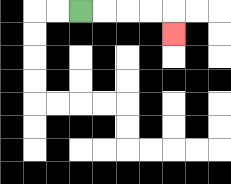{'start': '[3, 0]', 'end': '[7, 1]', 'path_directions': 'R,R,R,R,D', 'path_coordinates': '[[3, 0], [4, 0], [5, 0], [6, 0], [7, 0], [7, 1]]'}